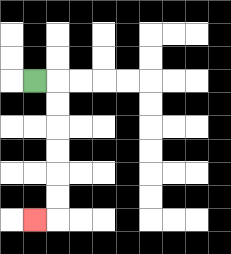{'start': '[1, 3]', 'end': '[1, 9]', 'path_directions': 'R,D,D,D,D,D,D,L', 'path_coordinates': '[[1, 3], [2, 3], [2, 4], [2, 5], [2, 6], [2, 7], [2, 8], [2, 9], [1, 9]]'}